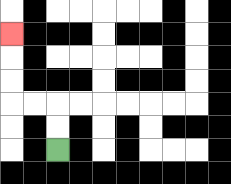{'start': '[2, 6]', 'end': '[0, 1]', 'path_directions': 'U,U,L,L,U,U,U', 'path_coordinates': '[[2, 6], [2, 5], [2, 4], [1, 4], [0, 4], [0, 3], [0, 2], [0, 1]]'}